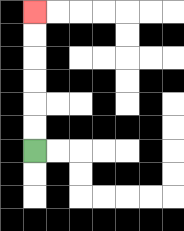{'start': '[1, 6]', 'end': '[1, 0]', 'path_directions': 'U,U,U,U,U,U', 'path_coordinates': '[[1, 6], [1, 5], [1, 4], [1, 3], [1, 2], [1, 1], [1, 0]]'}